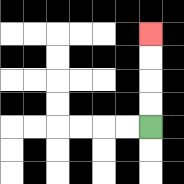{'start': '[6, 5]', 'end': '[6, 1]', 'path_directions': 'U,U,U,U', 'path_coordinates': '[[6, 5], [6, 4], [6, 3], [6, 2], [6, 1]]'}